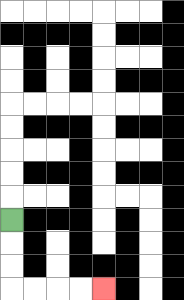{'start': '[0, 9]', 'end': '[4, 12]', 'path_directions': 'D,D,D,R,R,R,R', 'path_coordinates': '[[0, 9], [0, 10], [0, 11], [0, 12], [1, 12], [2, 12], [3, 12], [4, 12]]'}